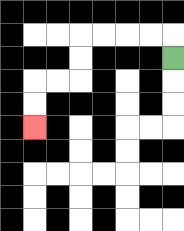{'start': '[7, 2]', 'end': '[1, 5]', 'path_directions': 'U,L,L,L,L,D,D,L,L,D,D', 'path_coordinates': '[[7, 2], [7, 1], [6, 1], [5, 1], [4, 1], [3, 1], [3, 2], [3, 3], [2, 3], [1, 3], [1, 4], [1, 5]]'}